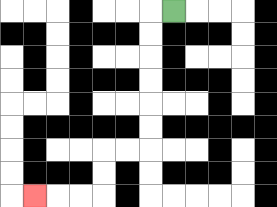{'start': '[7, 0]', 'end': '[1, 8]', 'path_directions': 'L,D,D,D,D,D,D,L,L,D,D,L,L,L', 'path_coordinates': '[[7, 0], [6, 0], [6, 1], [6, 2], [6, 3], [6, 4], [6, 5], [6, 6], [5, 6], [4, 6], [4, 7], [4, 8], [3, 8], [2, 8], [1, 8]]'}